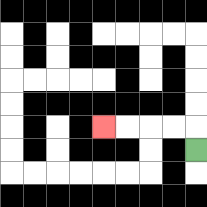{'start': '[8, 6]', 'end': '[4, 5]', 'path_directions': 'U,L,L,L,L', 'path_coordinates': '[[8, 6], [8, 5], [7, 5], [6, 5], [5, 5], [4, 5]]'}